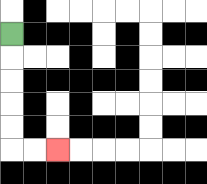{'start': '[0, 1]', 'end': '[2, 6]', 'path_directions': 'D,D,D,D,D,R,R', 'path_coordinates': '[[0, 1], [0, 2], [0, 3], [0, 4], [0, 5], [0, 6], [1, 6], [2, 6]]'}